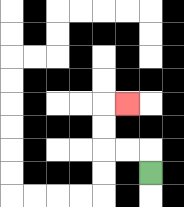{'start': '[6, 7]', 'end': '[5, 4]', 'path_directions': 'U,L,L,U,U,R', 'path_coordinates': '[[6, 7], [6, 6], [5, 6], [4, 6], [4, 5], [4, 4], [5, 4]]'}